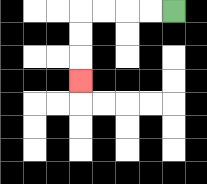{'start': '[7, 0]', 'end': '[3, 3]', 'path_directions': 'L,L,L,L,D,D,D', 'path_coordinates': '[[7, 0], [6, 0], [5, 0], [4, 0], [3, 0], [3, 1], [3, 2], [3, 3]]'}